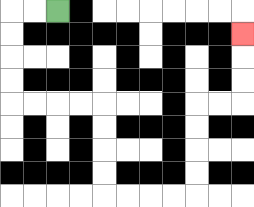{'start': '[2, 0]', 'end': '[10, 1]', 'path_directions': 'L,L,D,D,D,D,R,R,R,R,D,D,D,D,R,R,R,R,U,U,U,U,R,R,U,U,U', 'path_coordinates': '[[2, 0], [1, 0], [0, 0], [0, 1], [0, 2], [0, 3], [0, 4], [1, 4], [2, 4], [3, 4], [4, 4], [4, 5], [4, 6], [4, 7], [4, 8], [5, 8], [6, 8], [7, 8], [8, 8], [8, 7], [8, 6], [8, 5], [8, 4], [9, 4], [10, 4], [10, 3], [10, 2], [10, 1]]'}